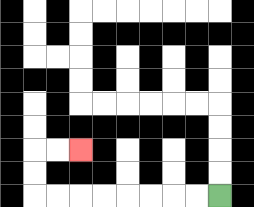{'start': '[9, 8]', 'end': '[3, 6]', 'path_directions': 'L,L,L,L,L,L,L,L,U,U,R,R', 'path_coordinates': '[[9, 8], [8, 8], [7, 8], [6, 8], [5, 8], [4, 8], [3, 8], [2, 8], [1, 8], [1, 7], [1, 6], [2, 6], [3, 6]]'}